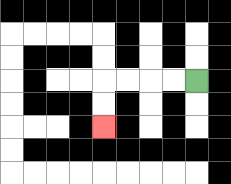{'start': '[8, 3]', 'end': '[4, 5]', 'path_directions': 'L,L,L,L,D,D', 'path_coordinates': '[[8, 3], [7, 3], [6, 3], [5, 3], [4, 3], [4, 4], [4, 5]]'}